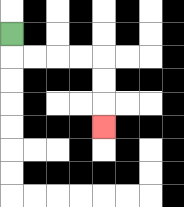{'start': '[0, 1]', 'end': '[4, 5]', 'path_directions': 'D,R,R,R,R,D,D,D', 'path_coordinates': '[[0, 1], [0, 2], [1, 2], [2, 2], [3, 2], [4, 2], [4, 3], [4, 4], [4, 5]]'}